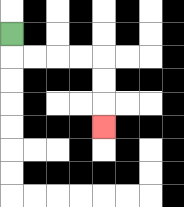{'start': '[0, 1]', 'end': '[4, 5]', 'path_directions': 'D,R,R,R,R,D,D,D', 'path_coordinates': '[[0, 1], [0, 2], [1, 2], [2, 2], [3, 2], [4, 2], [4, 3], [4, 4], [4, 5]]'}